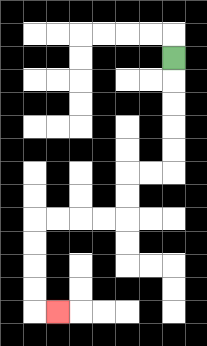{'start': '[7, 2]', 'end': '[2, 13]', 'path_directions': 'D,D,D,D,D,L,L,D,D,L,L,L,L,D,D,D,D,R', 'path_coordinates': '[[7, 2], [7, 3], [7, 4], [7, 5], [7, 6], [7, 7], [6, 7], [5, 7], [5, 8], [5, 9], [4, 9], [3, 9], [2, 9], [1, 9], [1, 10], [1, 11], [1, 12], [1, 13], [2, 13]]'}